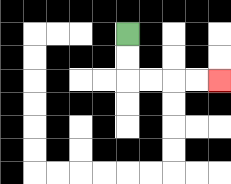{'start': '[5, 1]', 'end': '[9, 3]', 'path_directions': 'D,D,R,R,R,R', 'path_coordinates': '[[5, 1], [5, 2], [5, 3], [6, 3], [7, 3], [8, 3], [9, 3]]'}